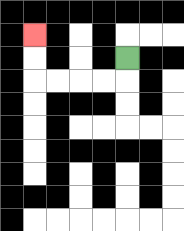{'start': '[5, 2]', 'end': '[1, 1]', 'path_directions': 'D,L,L,L,L,U,U', 'path_coordinates': '[[5, 2], [5, 3], [4, 3], [3, 3], [2, 3], [1, 3], [1, 2], [1, 1]]'}